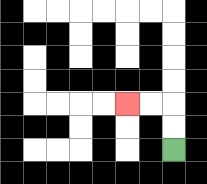{'start': '[7, 6]', 'end': '[5, 4]', 'path_directions': 'U,U,L,L', 'path_coordinates': '[[7, 6], [7, 5], [7, 4], [6, 4], [5, 4]]'}